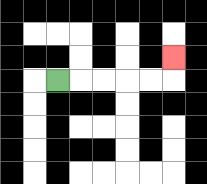{'start': '[2, 3]', 'end': '[7, 2]', 'path_directions': 'R,R,R,R,R,U', 'path_coordinates': '[[2, 3], [3, 3], [4, 3], [5, 3], [6, 3], [7, 3], [7, 2]]'}